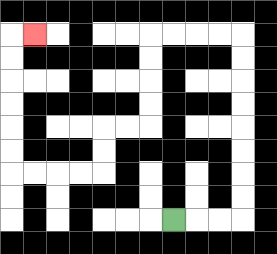{'start': '[7, 9]', 'end': '[1, 1]', 'path_directions': 'R,R,R,U,U,U,U,U,U,U,U,L,L,L,L,D,D,D,D,L,L,D,D,L,L,L,L,U,U,U,U,U,U,R', 'path_coordinates': '[[7, 9], [8, 9], [9, 9], [10, 9], [10, 8], [10, 7], [10, 6], [10, 5], [10, 4], [10, 3], [10, 2], [10, 1], [9, 1], [8, 1], [7, 1], [6, 1], [6, 2], [6, 3], [6, 4], [6, 5], [5, 5], [4, 5], [4, 6], [4, 7], [3, 7], [2, 7], [1, 7], [0, 7], [0, 6], [0, 5], [0, 4], [0, 3], [0, 2], [0, 1], [1, 1]]'}